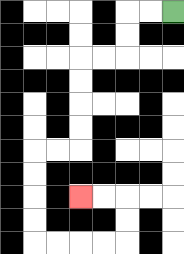{'start': '[7, 0]', 'end': '[3, 8]', 'path_directions': 'L,L,D,D,L,L,D,D,D,D,L,L,D,D,D,D,R,R,R,R,U,U,L,L', 'path_coordinates': '[[7, 0], [6, 0], [5, 0], [5, 1], [5, 2], [4, 2], [3, 2], [3, 3], [3, 4], [3, 5], [3, 6], [2, 6], [1, 6], [1, 7], [1, 8], [1, 9], [1, 10], [2, 10], [3, 10], [4, 10], [5, 10], [5, 9], [5, 8], [4, 8], [3, 8]]'}